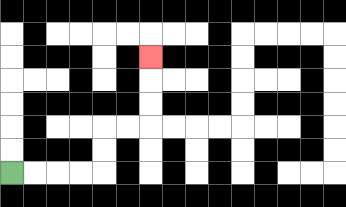{'start': '[0, 7]', 'end': '[6, 2]', 'path_directions': 'R,R,R,R,U,U,R,R,U,U,U', 'path_coordinates': '[[0, 7], [1, 7], [2, 7], [3, 7], [4, 7], [4, 6], [4, 5], [5, 5], [6, 5], [6, 4], [6, 3], [6, 2]]'}